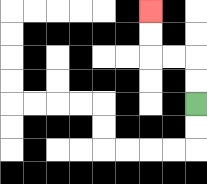{'start': '[8, 4]', 'end': '[6, 0]', 'path_directions': 'U,U,L,L,U,U', 'path_coordinates': '[[8, 4], [8, 3], [8, 2], [7, 2], [6, 2], [6, 1], [6, 0]]'}